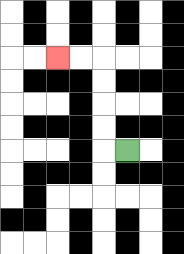{'start': '[5, 6]', 'end': '[2, 2]', 'path_directions': 'L,U,U,U,U,L,L', 'path_coordinates': '[[5, 6], [4, 6], [4, 5], [4, 4], [4, 3], [4, 2], [3, 2], [2, 2]]'}